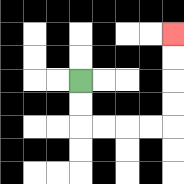{'start': '[3, 3]', 'end': '[7, 1]', 'path_directions': 'D,D,R,R,R,R,U,U,U,U', 'path_coordinates': '[[3, 3], [3, 4], [3, 5], [4, 5], [5, 5], [6, 5], [7, 5], [7, 4], [7, 3], [7, 2], [7, 1]]'}